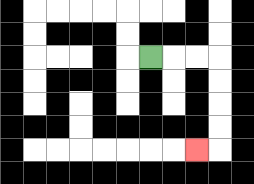{'start': '[6, 2]', 'end': '[8, 6]', 'path_directions': 'R,R,R,D,D,D,D,L', 'path_coordinates': '[[6, 2], [7, 2], [8, 2], [9, 2], [9, 3], [9, 4], [9, 5], [9, 6], [8, 6]]'}